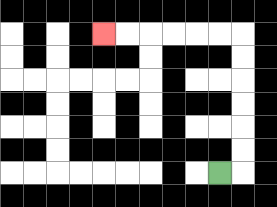{'start': '[9, 7]', 'end': '[4, 1]', 'path_directions': 'R,U,U,U,U,U,U,L,L,L,L,L,L', 'path_coordinates': '[[9, 7], [10, 7], [10, 6], [10, 5], [10, 4], [10, 3], [10, 2], [10, 1], [9, 1], [8, 1], [7, 1], [6, 1], [5, 1], [4, 1]]'}